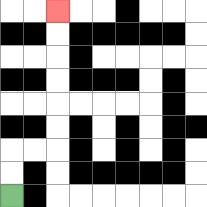{'start': '[0, 8]', 'end': '[2, 0]', 'path_directions': 'U,U,R,R,U,U,U,U,U,U', 'path_coordinates': '[[0, 8], [0, 7], [0, 6], [1, 6], [2, 6], [2, 5], [2, 4], [2, 3], [2, 2], [2, 1], [2, 0]]'}